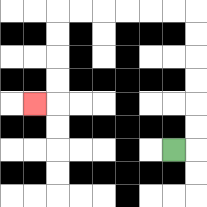{'start': '[7, 6]', 'end': '[1, 4]', 'path_directions': 'R,U,U,U,U,U,U,L,L,L,L,L,L,D,D,D,D,L', 'path_coordinates': '[[7, 6], [8, 6], [8, 5], [8, 4], [8, 3], [8, 2], [8, 1], [8, 0], [7, 0], [6, 0], [5, 0], [4, 0], [3, 0], [2, 0], [2, 1], [2, 2], [2, 3], [2, 4], [1, 4]]'}